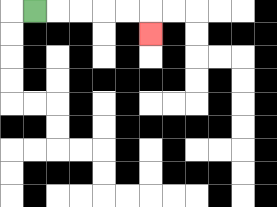{'start': '[1, 0]', 'end': '[6, 1]', 'path_directions': 'R,R,R,R,R,D', 'path_coordinates': '[[1, 0], [2, 0], [3, 0], [4, 0], [5, 0], [6, 0], [6, 1]]'}